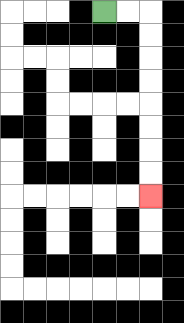{'start': '[4, 0]', 'end': '[6, 8]', 'path_directions': 'R,R,D,D,D,D,D,D,D,D', 'path_coordinates': '[[4, 0], [5, 0], [6, 0], [6, 1], [6, 2], [6, 3], [6, 4], [6, 5], [6, 6], [6, 7], [6, 8]]'}